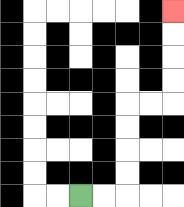{'start': '[3, 8]', 'end': '[7, 0]', 'path_directions': 'R,R,U,U,U,U,R,R,U,U,U,U', 'path_coordinates': '[[3, 8], [4, 8], [5, 8], [5, 7], [5, 6], [5, 5], [5, 4], [6, 4], [7, 4], [7, 3], [7, 2], [7, 1], [7, 0]]'}